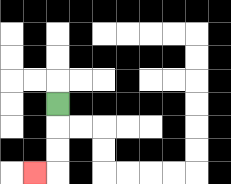{'start': '[2, 4]', 'end': '[1, 7]', 'path_directions': 'D,D,D,L', 'path_coordinates': '[[2, 4], [2, 5], [2, 6], [2, 7], [1, 7]]'}